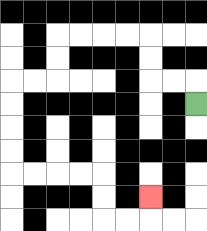{'start': '[8, 4]', 'end': '[6, 8]', 'path_directions': 'U,L,L,U,U,L,L,L,L,D,D,L,L,D,D,D,D,R,R,R,R,D,D,R,R,U', 'path_coordinates': '[[8, 4], [8, 3], [7, 3], [6, 3], [6, 2], [6, 1], [5, 1], [4, 1], [3, 1], [2, 1], [2, 2], [2, 3], [1, 3], [0, 3], [0, 4], [0, 5], [0, 6], [0, 7], [1, 7], [2, 7], [3, 7], [4, 7], [4, 8], [4, 9], [5, 9], [6, 9], [6, 8]]'}